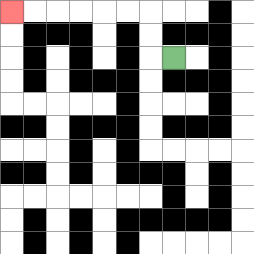{'start': '[7, 2]', 'end': '[0, 0]', 'path_directions': 'L,U,U,L,L,L,L,L,L', 'path_coordinates': '[[7, 2], [6, 2], [6, 1], [6, 0], [5, 0], [4, 0], [3, 0], [2, 0], [1, 0], [0, 0]]'}